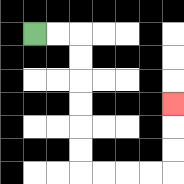{'start': '[1, 1]', 'end': '[7, 4]', 'path_directions': 'R,R,D,D,D,D,D,D,R,R,R,R,U,U,U', 'path_coordinates': '[[1, 1], [2, 1], [3, 1], [3, 2], [3, 3], [3, 4], [3, 5], [3, 6], [3, 7], [4, 7], [5, 7], [6, 7], [7, 7], [7, 6], [7, 5], [7, 4]]'}